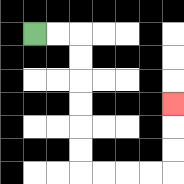{'start': '[1, 1]', 'end': '[7, 4]', 'path_directions': 'R,R,D,D,D,D,D,D,R,R,R,R,U,U,U', 'path_coordinates': '[[1, 1], [2, 1], [3, 1], [3, 2], [3, 3], [3, 4], [3, 5], [3, 6], [3, 7], [4, 7], [5, 7], [6, 7], [7, 7], [7, 6], [7, 5], [7, 4]]'}